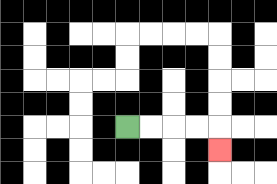{'start': '[5, 5]', 'end': '[9, 6]', 'path_directions': 'R,R,R,R,D', 'path_coordinates': '[[5, 5], [6, 5], [7, 5], [8, 5], [9, 5], [9, 6]]'}